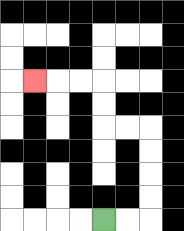{'start': '[4, 9]', 'end': '[1, 3]', 'path_directions': 'R,R,U,U,U,U,L,L,U,U,L,L,L', 'path_coordinates': '[[4, 9], [5, 9], [6, 9], [6, 8], [6, 7], [6, 6], [6, 5], [5, 5], [4, 5], [4, 4], [4, 3], [3, 3], [2, 3], [1, 3]]'}